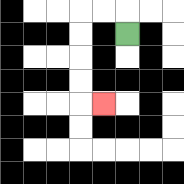{'start': '[5, 1]', 'end': '[4, 4]', 'path_directions': 'U,L,L,D,D,D,D,R', 'path_coordinates': '[[5, 1], [5, 0], [4, 0], [3, 0], [3, 1], [3, 2], [3, 3], [3, 4], [4, 4]]'}